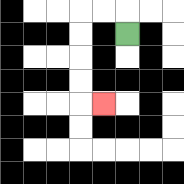{'start': '[5, 1]', 'end': '[4, 4]', 'path_directions': 'U,L,L,D,D,D,D,R', 'path_coordinates': '[[5, 1], [5, 0], [4, 0], [3, 0], [3, 1], [3, 2], [3, 3], [3, 4], [4, 4]]'}